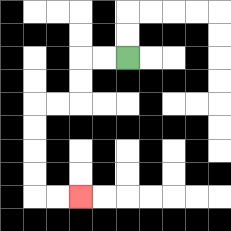{'start': '[5, 2]', 'end': '[3, 8]', 'path_directions': 'L,L,D,D,L,L,D,D,D,D,R,R', 'path_coordinates': '[[5, 2], [4, 2], [3, 2], [3, 3], [3, 4], [2, 4], [1, 4], [1, 5], [1, 6], [1, 7], [1, 8], [2, 8], [3, 8]]'}